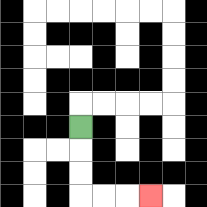{'start': '[3, 5]', 'end': '[6, 8]', 'path_directions': 'D,D,D,R,R,R', 'path_coordinates': '[[3, 5], [3, 6], [3, 7], [3, 8], [4, 8], [5, 8], [6, 8]]'}